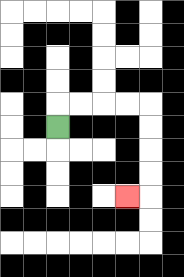{'start': '[2, 5]', 'end': '[5, 8]', 'path_directions': 'U,R,R,R,R,D,D,D,D,L', 'path_coordinates': '[[2, 5], [2, 4], [3, 4], [4, 4], [5, 4], [6, 4], [6, 5], [6, 6], [6, 7], [6, 8], [5, 8]]'}